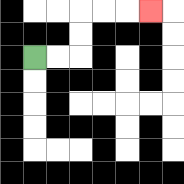{'start': '[1, 2]', 'end': '[6, 0]', 'path_directions': 'R,R,U,U,R,R,R', 'path_coordinates': '[[1, 2], [2, 2], [3, 2], [3, 1], [3, 0], [4, 0], [5, 0], [6, 0]]'}